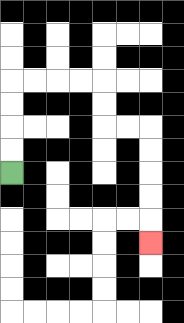{'start': '[0, 7]', 'end': '[6, 10]', 'path_directions': 'U,U,U,U,R,R,R,R,D,D,R,R,D,D,D,D,D', 'path_coordinates': '[[0, 7], [0, 6], [0, 5], [0, 4], [0, 3], [1, 3], [2, 3], [3, 3], [4, 3], [4, 4], [4, 5], [5, 5], [6, 5], [6, 6], [6, 7], [6, 8], [6, 9], [6, 10]]'}